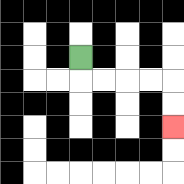{'start': '[3, 2]', 'end': '[7, 5]', 'path_directions': 'D,R,R,R,R,D,D', 'path_coordinates': '[[3, 2], [3, 3], [4, 3], [5, 3], [6, 3], [7, 3], [7, 4], [7, 5]]'}